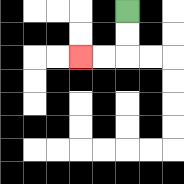{'start': '[5, 0]', 'end': '[3, 2]', 'path_directions': 'D,D,L,L', 'path_coordinates': '[[5, 0], [5, 1], [5, 2], [4, 2], [3, 2]]'}